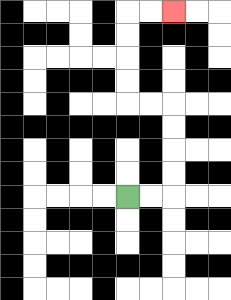{'start': '[5, 8]', 'end': '[7, 0]', 'path_directions': 'R,R,U,U,U,U,L,L,U,U,U,U,R,R', 'path_coordinates': '[[5, 8], [6, 8], [7, 8], [7, 7], [7, 6], [7, 5], [7, 4], [6, 4], [5, 4], [5, 3], [5, 2], [5, 1], [5, 0], [6, 0], [7, 0]]'}